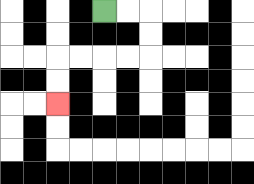{'start': '[4, 0]', 'end': '[2, 4]', 'path_directions': 'R,R,D,D,L,L,L,L,D,D', 'path_coordinates': '[[4, 0], [5, 0], [6, 0], [6, 1], [6, 2], [5, 2], [4, 2], [3, 2], [2, 2], [2, 3], [2, 4]]'}